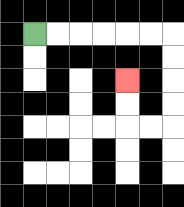{'start': '[1, 1]', 'end': '[5, 3]', 'path_directions': 'R,R,R,R,R,R,D,D,D,D,L,L,U,U', 'path_coordinates': '[[1, 1], [2, 1], [3, 1], [4, 1], [5, 1], [6, 1], [7, 1], [7, 2], [7, 3], [7, 4], [7, 5], [6, 5], [5, 5], [5, 4], [5, 3]]'}